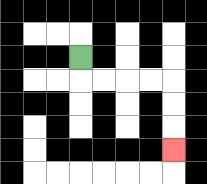{'start': '[3, 2]', 'end': '[7, 6]', 'path_directions': 'D,R,R,R,R,D,D,D', 'path_coordinates': '[[3, 2], [3, 3], [4, 3], [5, 3], [6, 3], [7, 3], [7, 4], [7, 5], [7, 6]]'}